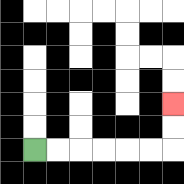{'start': '[1, 6]', 'end': '[7, 4]', 'path_directions': 'R,R,R,R,R,R,U,U', 'path_coordinates': '[[1, 6], [2, 6], [3, 6], [4, 6], [5, 6], [6, 6], [7, 6], [7, 5], [7, 4]]'}